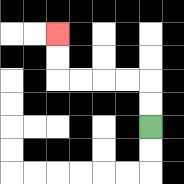{'start': '[6, 5]', 'end': '[2, 1]', 'path_directions': 'U,U,L,L,L,L,U,U', 'path_coordinates': '[[6, 5], [6, 4], [6, 3], [5, 3], [4, 3], [3, 3], [2, 3], [2, 2], [2, 1]]'}